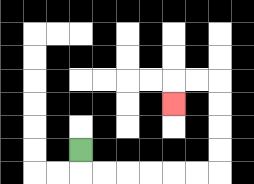{'start': '[3, 6]', 'end': '[7, 4]', 'path_directions': 'D,R,R,R,R,R,R,U,U,U,U,L,L,D', 'path_coordinates': '[[3, 6], [3, 7], [4, 7], [5, 7], [6, 7], [7, 7], [8, 7], [9, 7], [9, 6], [9, 5], [9, 4], [9, 3], [8, 3], [7, 3], [7, 4]]'}